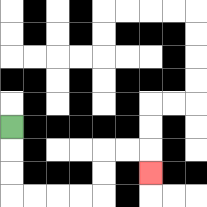{'start': '[0, 5]', 'end': '[6, 7]', 'path_directions': 'D,D,D,R,R,R,R,U,U,R,R,D', 'path_coordinates': '[[0, 5], [0, 6], [0, 7], [0, 8], [1, 8], [2, 8], [3, 8], [4, 8], [4, 7], [4, 6], [5, 6], [6, 6], [6, 7]]'}